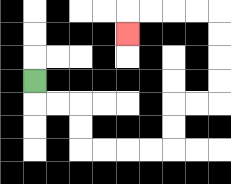{'start': '[1, 3]', 'end': '[5, 1]', 'path_directions': 'D,R,R,D,D,R,R,R,R,U,U,R,R,U,U,U,U,L,L,L,L,D', 'path_coordinates': '[[1, 3], [1, 4], [2, 4], [3, 4], [3, 5], [3, 6], [4, 6], [5, 6], [6, 6], [7, 6], [7, 5], [7, 4], [8, 4], [9, 4], [9, 3], [9, 2], [9, 1], [9, 0], [8, 0], [7, 0], [6, 0], [5, 0], [5, 1]]'}